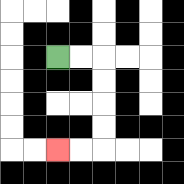{'start': '[2, 2]', 'end': '[2, 6]', 'path_directions': 'R,R,D,D,D,D,L,L', 'path_coordinates': '[[2, 2], [3, 2], [4, 2], [4, 3], [4, 4], [4, 5], [4, 6], [3, 6], [2, 6]]'}